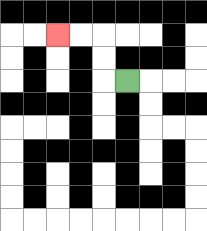{'start': '[5, 3]', 'end': '[2, 1]', 'path_directions': 'L,U,U,L,L', 'path_coordinates': '[[5, 3], [4, 3], [4, 2], [4, 1], [3, 1], [2, 1]]'}